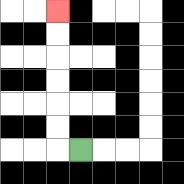{'start': '[3, 6]', 'end': '[2, 0]', 'path_directions': 'L,U,U,U,U,U,U', 'path_coordinates': '[[3, 6], [2, 6], [2, 5], [2, 4], [2, 3], [2, 2], [2, 1], [2, 0]]'}